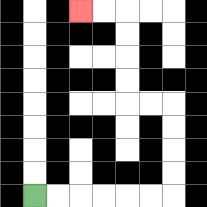{'start': '[1, 8]', 'end': '[3, 0]', 'path_directions': 'R,R,R,R,R,R,U,U,U,U,L,L,U,U,U,U,L,L', 'path_coordinates': '[[1, 8], [2, 8], [3, 8], [4, 8], [5, 8], [6, 8], [7, 8], [7, 7], [7, 6], [7, 5], [7, 4], [6, 4], [5, 4], [5, 3], [5, 2], [5, 1], [5, 0], [4, 0], [3, 0]]'}